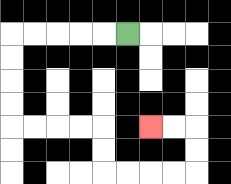{'start': '[5, 1]', 'end': '[6, 5]', 'path_directions': 'L,L,L,L,L,D,D,D,D,R,R,R,R,D,D,R,R,R,R,U,U,L,L', 'path_coordinates': '[[5, 1], [4, 1], [3, 1], [2, 1], [1, 1], [0, 1], [0, 2], [0, 3], [0, 4], [0, 5], [1, 5], [2, 5], [3, 5], [4, 5], [4, 6], [4, 7], [5, 7], [6, 7], [7, 7], [8, 7], [8, 6], [8, 5], [7, 5], [6, 5]]'}